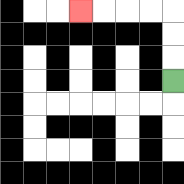{'start': '[7, 3]', 'end': '[3, 0]', 'path_directions': 'U,U,U,L,L,L,L', 'path_coordinates': '[[7, 3], [7, 2], [7, 1], [7, 0], [6, 0], [5, 0], [4, 0], [3, 0]]'}